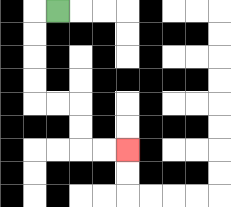{'start': '[2, 0]', 'end': '[5, 6]', 'path_directions': 'L,D,D,D,D,R,R,D,D,R,R', 'path_coordinates': '[[2, 0], [1, 0], [1, 1], [1, 2], [1, 3], [1, 4], [2, 4], [3, 4], [3, 5], [3, 6], [4, 6], [5, 6]]'}